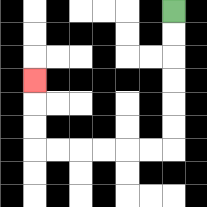{'start': '[7, 0]', 'end': '[1, 3]', 'path_directions': 'D,D,D,D,D,D,L,L,L,L,L,L,U,U,U', 'path_coordinates': '[[7, 0], [7, 1], [7, 2], [7, 3], [7, 4], [7, 5], [7, 6], [6, 6], [5, 6], [4, 6], [3, 6], [2, 6], [1, 6], [1, 5], [1, 4], [1, 3]]'}